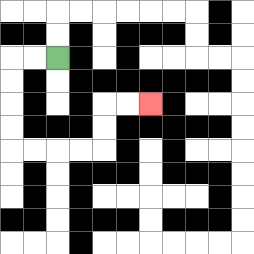{'start': '[2, 2]', 'end': '[6, 4]', 'path_directions': 'L,L,D,D,D,D,R,R,R,R,U,U,R,R', 'path_coordinates': '[[2, 2], [1, 2], [0, 2], [0, 3], [0, 4], [0, 5], [0, 6], [1, 6], [2, 6], [3, 6], [4, 6], [4, 5], [4, 4], [5, 4], [6, 4]]'}